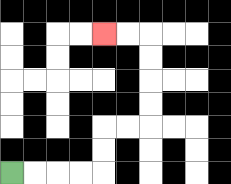{'start': '[0, 7]', 'end': '[4, 1]', 'path_directions': 'R,R,R,R,U,U,R,R,U,U,U,U,L,L', 'path_coordinates': '[[0, 7], [1, 7], [2, 7], [3, 7], [4, 7], [4, 6], [4, 5], [5, 5], [6, 5], [6, 4], [6, 3], [6, 2], [6, 1], [5, 1], [4, 1]]'}